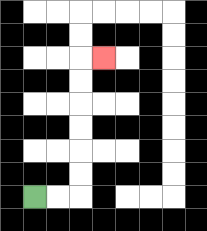{'start': '[1, 8]', 'end': '[4, 2]', 'path_directions': 'R,R,U,U,U,U,U,U,R', 'path_coordinates': '[[1, 8], [2, 8], [3, 8], [3, 7], [3, 6], [3, 5], [3, 4], [3, 3], [3, 2], [4, 2]]'}